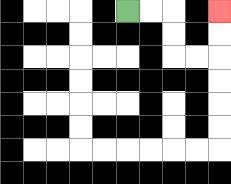{'start': '[5, 0]', 'end': '[9, 0]', 'path_directions': 'R,R,D,D,R,R,U,U', 'path_coordinates': '[[5, 0], [6, 0], [7, 0], [7, 1], [7, 2], [8, 2], [9, 2], [9, 1], [9, 0]]'}